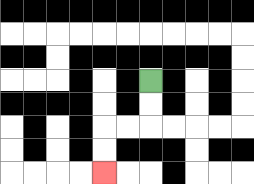{'start': '[6, 3]', 'end': '[4, 7]', 'path_directions': 'D,D,L,L,D,D', 'path_coordinates': '[[6, 3], [6, 4], [6, 5], [5, 5], [4, 5], [4, 6], [4, 7]]'}